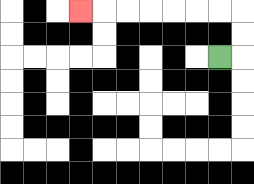{'start': '[9, 2]', 'end': '[3, 0]', 'path_directions': 'R,U,U,L,L,L,L,L,L,L', 'path_coordinates': '[[9, 2], [10, 2], [10, 1], [10, 0], [9, 0], [8, 0], [7, 0], [6, 0], [5, 0], [4, 0], [3, 0]]'}